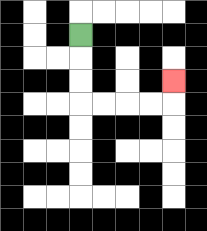{'start': '[3, 1]', 'end': '[7, 3]', 'path_directions': 'D,D,D,R,R,R,R,U', 'path_coordinates': '[[3, 1], [3, 2], [3, 3], [3, 4], [4, 4], [5, 4], [6, 4], [7, 4], [7, 3]]'}